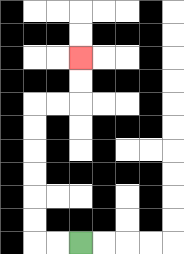{'start': '[3, 10]', 'end': '[3, 2]', 'path_directions': 'L,L,U,U,U,U,U,U,R,R,U,U', 'path_coordinates': '[[3, 10], [2, 10], [1, 10], [1, 9], [1, 8], [1, 7], [1, 6], [1, 5], [1, 4], [2, 4], [3, 4], [3, 3], [3, 2]]'}